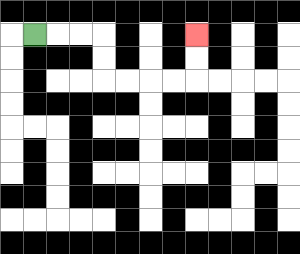{'start': '[1, 1]', 'end': '[8, 1]', 'path_directions': 'R,R,R,D,D,R,R,R,R,U,U', 'path_coordinates': '[[1, 1], [2, 1], [3, 1], [4, 1], [4, 2], [4, 3], [5, 3], [6, 3], [7, 3], [8, 3], [8, 2], [8, 1]]'}